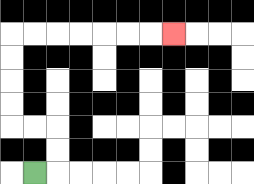{'start': '[1, 7]', 'end': '[7, 1]', 'path_directions': 'R,U,U,L,L,U,U,U,U,R,R,R,R,R,R,R', 'path_coordinates': '[[1, 7], [2, 7], [2, 6], [2, 5], [1, 5], [0, 5], [0, 4], [0, 3], [0, 2], [0, 1], [1, 1], [2, 1], [3, 1], [4, 1], [5, 1], [6, 1], [7, 1]]'}